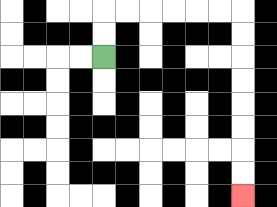{'start': '[4, 2]', 'end': '[10, 8]', 'path_directions': 'U,U,R,R,R,R,R,R,D,D,D,D,D,D,D,D', 'path_coordinates': '[[4, 2], [4, 1], [4, 0], [5, 0], [6, 0], [7, 0], [8, 0], [9, 0], [10, 0], [10, 1], [10, 2], [10, 3], [10, 4], [10, 5], [10, 6], [10, 7], [10, 8]]'}